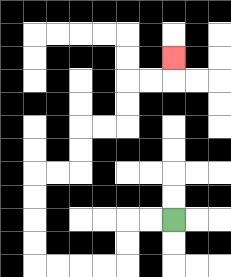{'start': '[7, 9]', 'end': '[7, 2]', 'path_directions': 'L,L,D,D,L,L,L,L,U,U,U,U,R,R,U,U,R,R,U,U,R,R,U', 'path_coordinates': '[[7, 9], [6, 9], [5, 9], [5, 10], [5, 11], [4, 11], [3, 11], [2, 11], [1, 11], [1, 10], [1, 9], [1, 8], [1, 7], [2, 7], [3, 7], [3, 6], [3, 5], [4, 5], [5, 5], [5, 4], [5, 3], [6, 3], [7, 3], [7, 2]]'}